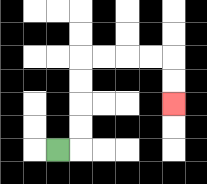{'start': '[2, 6]', 'end': '[7, 4]', 'path_directions': 'R,U,U,U,U,R,R,R,R,D,D', 'path_coordinates': '[[2, 6], [3, 6], [3, 5], [3, 4], [3, 3], [3, 2], [4, 2], [5, 2], [6, 2], [7, 2], [7, 3], [7, 4]]'}